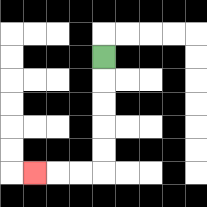{'start': '[4, 2]', 'end': '[1, 7]', 'path_directions': 'D,D,D,D,D,L,L,L', 'path_coordinates': '[[4, 2], [4, 3], [4, 4], [4, 5], [4, 6], [4, 7], [3, 7], [2, 7], [1, 7]]'}